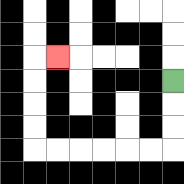{'start': '[7, 3]', 'end': '[2, 2]', 'path_directions': 'D,D,D,L,L,L,L,L,L,U,U,U,U,R', 'path_coordinates': '[[7, 3], [7, 4], [7, 5], [7, 6], [6, 6], [5, 6], [4, 6], [3, 6], [2, 6], [1, 6], [1, 5], [1, 4], [1, 3], [1, 2], [2, 2]]'}